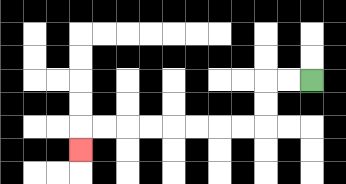{'start': '[13, 3]', 'end': '[3, 6]', 'path_directions': 'L,L,D,D,L,L,L,L,L,L,L,L,D', 'path_coordinates': '[[13, 3], [12, 3], [11, 3], [11, 4], [11, 5], [10, 5], [9, 5], [8, 5], [7, 5], [6, 5], [5, 5], [4, 5], [3, 5], [3, 6]]'}